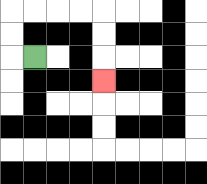{'start': '[1, 2]', 'end': '[4, 3]', 'path_directions': 'L,U,U,R,R,R,R,D,D,D', 'path_coordinates': '[[1, 2], [0, 2], [0, 1], [0, 0], [1, 0], [2, 0], [3, 0], [4, 0], [4, 1], [4, 2], [4, 3]]'}